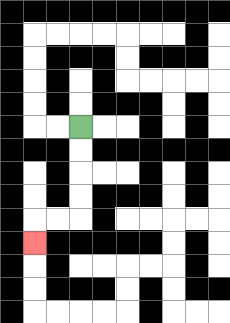{'start': '[3, 5]', 'end': '[1, 10]', 'path_directions': 'D,D,D,D,L,L,D', 'path_coordinates': '[[3, 5], [3, 6], [3, 7], [3, 8], [3, 9], [2, 9], [1, 9], [1, 10]]'}